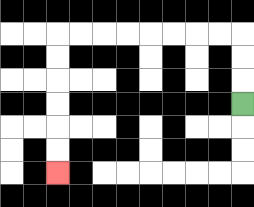{'start': '[10, 4]', 'end': '[2, 7]', 'path_directions': 'U,U,U,L,L,L,L,L,L,L,L,D,D,D,D,D,D', 'path_coordinates': '[[10, 4], [10, 3], [10, 2], [10, 1], [9, 1], [8, 1], [7, 1], [6, 1], [5, 1], [4, 1], [3, 1], [2, 1], [2, 2], [2, 3], [2, 4], [2, 5], [2, 6], [2, 7]]'}